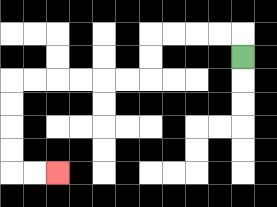{'start': '[10, 2]', 'end': '[2, 7]', 'path_directions': 'U,L,L,L,L,D,D,L,L,L,L,L,L,D,D,D,D,R,R', 'path_coordinates': '[[10, 2], [10, 1], [9, 1], [8, 1], [7, 1], [6, 1], [6, 2], [6, 3], [5, 3], [4, 3], [3, 3], [2, 3], [1, 3], [0, 3], [0, 4], [0, 5], [0, 6], [0, 7], [1, 7], [2, 7]]'}